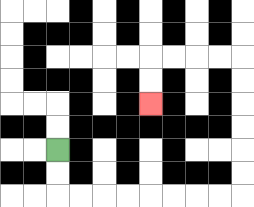{'start': '[2, 6]', 'end': '[6, 4]', 'path_directions': 'D,D,R,R,R,R,R,R,R,R,U,U,U,U,U,U,L,L,L,L,D,D', 'path_coordinates': '[[2, 6], [2, 7], [2, 8], [3, 8], [4, 8], [5, 8], [6, 8], [7, 8], [8, 8], [9, 8], [10, 8], [10, 7], [10, 6], [10, 5], [10, 4], [10, 3], [10, 2], [9, 2], [8, 2], [7, 2], [6, 2], [6, 3], [6, 4]]'}